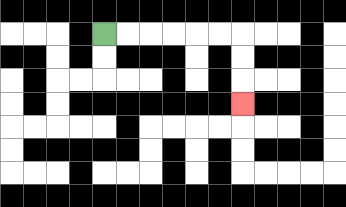{'start': '[4, 1]', 'end': '[10, 4]', 'path_directions': 'R,R,R,R,R,R,D,D,D', 'path_coordinates': '[[4, 1], [5, 1], [6, 1], [7, 1], [8, 1], [9, 1], [10, 1], [10, 2], [10, 3], [10, 4]]'}